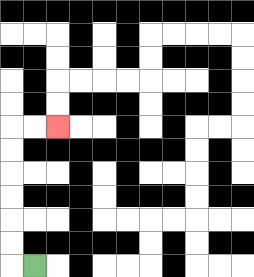{'start': '[1, 11]', 'end': '[2, 5]', 'path_directions': 'L,U,U,U,U,U,U,R,R', 'path_coordinates': '[[1, 11], [0, 11], [0, 10], [0, 9], [0, 8], [0, 7], [0, 6], [0, 5], [1, 5], [2, 5]]'}